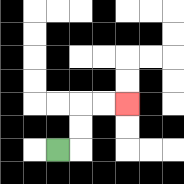{'start': '[2, 6]', 'end': '[5, 4]', 'path_directions': 'R,U,U,R,R', 'path_coordinates': '[[2, 6], [3, 6], [3, 5], [3, 4], [4, 4], [5, 4]]'}